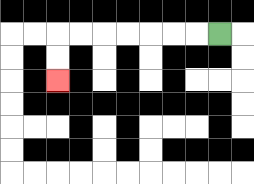{'start': '[9, 1]', 'end': '[2, 3]', 'path_directions': 'L,L,L,L,L,L,L,D,D', 'path_coordinates': '[[9, 1], [8, 1], [7, 1], [6, 1], [5, 1], [4, 1], [3, 1], [2, 1], [2, 2], [2, 3]]'}